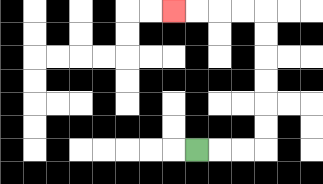{'start': '[8, 6]', 'end': '[7, 0]', 'path_directions': 'R,R,R,U,U,U,U,U,U,L,L,L,L', 'path_coordinates': '[[8, 6], [9, 6], [10, 6], [11, 6], [11, 5], [11, 4], [11, 3], [11, 2], [11, 1], [11, 0], [10, 0], [9, 0], [8, 0], [7, 0]]'}